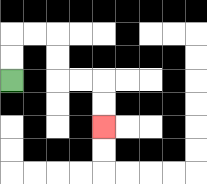{'start': '[0, 3]', 'end': '[4, 5]', 'path_directions': 'U,U,R,R,D,D,R,R,D,D', 'path_coordinates': '[[0, 3], [0, 2], [0, 1], [1, 1], [2, 1], [2, 2], [2, 3], [3, 3], [4, 3], [4, 4], [4, 5]]'}